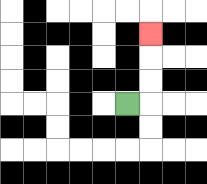{'start': '[5, 4]', 'end': '[6, 1]', 'path_directions': 'R,U,U,U', 'path_coordinates': '[[5, 4], [6, 4], [6, 3], [6, 2], [6, 1]]'}